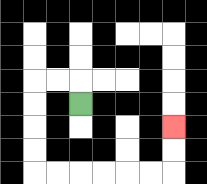{'start': '[3, 4]', 'end': '[7, 5]', 'path_directions': 'U,L,L,D,D,D,D,R,R,R,R,R,R,U,U', 'path_coordinates': '[[3, 4], [3, 3], [2, 3], [1, 3], [1, 4], [1, 5], [1, 6], [1, 7], [2, 7], [3, 7], [4, 7], [5, 7], [6, 7], [7, 7], [7, 6], [7, 5]]'}